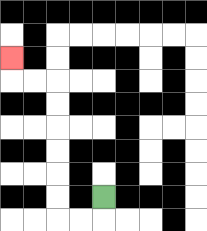{'start': '[4, 8]', 'end': '[0, 2]', 'path_directions': 'D,L,L,U,U,U,U,U,U,L,L,U', 'path_coordinates': '[[4, 8], [4, 9], [3, 9], [2, 9], [2, 8], [2, 7], [2, 6], [2, 5], [2, 4], [2, 3], [1, 3], [0, 3], [0, 2]]'}